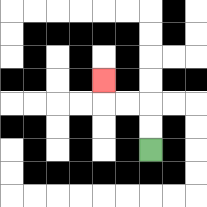{'start': '[6, 6]', 'end': '[4, 3]', 'path_directions': 'U,U,L,L,U', 'path_coordinates': '[[6, 6], [6, 5], [6, 4], [5, 4], [4, 4], [4, 3]]'}